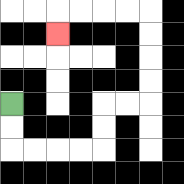{'start': '[0, 4]', 'end': '[2, 1]', 'path_directions': 'D,D,R,R,R,R,U,U,R,R,U,U,U,U,L,L,L,L,D', 'path_coordinates': '[[0, 4], [0, 5], [0, 6], [1, 6], [2, 6], [3, 6], [4, 6], [4, 5], [4, 4], [5, 4], [6, 4], [6, 3], [6, 2], [6, 1], [6, 0], [5, 0], [4, 0], [3, 0], [2, 0], [2, 1]]'}